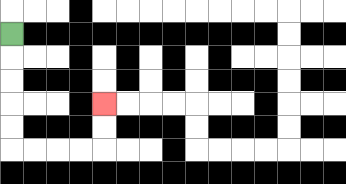{'start': '[0, 1]', 'end': '[4, 4]', 'path_directions': 'D,D,D,D,D,R,R,R,R,U,U', 'path_coordinates': '[[0, 1], [0, 2], [0, 3], [0, 4], [0, 5], [0, 6], [1, 6], [2, 6], [3, 6], [4, 6], [4, 5], [4, 4]]'}